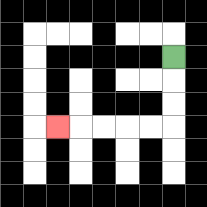{'start': '[7, 2]', 'end': '[2, 5]', 'path_directions': 'D,D,D,L,L,L,L,L', 'path_coordinates': '[[7, 2], [7, 3], [7, 4], [7, 5], [6, 5], [5, 5], [4, 5], [3, 5], [2, 5]]'}